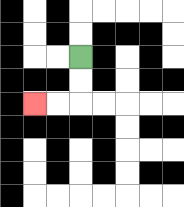{'start': '[3, 2]', 'end': '[1, 4]', 'path_directions': 'D,D,L,L', 'path_coordinates': '[[3, 2], [3, 3], [3, 4], [2, 4], [1, 4]]'}